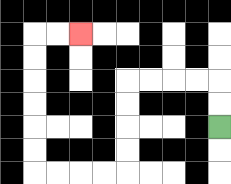{'start': '[9, 5]', 'end': '[3, 1]', 'path_directions': 'U,U,L,L,L,L,D,D,D,D,L,L,L,L,U,U,U,U,U,U,R,R', 'path_coordinates': '[[9, 5], [9, 4], [9, 3], [8, 3], [7, 3], [6, 3], [5, 3], [5, 4], [5, 5], [5, 6], [5, 7], [4, 7], [3, 7], [2, 7], [1, 7], [1, 6], [1, 5], [1, 4], [1, 3], [1, 2], [1, 1], [2, 1], [3, 1]]'}